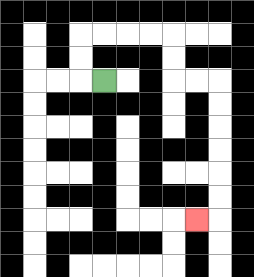{'start': '[4, 3]', 'end': '[8, 9]', 'path_directions': 'L,U,U,R,R,R,R,D,D,R,R,D,D,D,D,D,D,L', 'path_coordinates': '[[4, 3], [3, 3], [3, 2], [3, 1], [4, 1], [5, 1], [6, 1], [7, 1], [7, 2], [7, 3], [8, 3], [9, 3], [9, 4], [9, 5], [9, 6], [9, 7], [9, 8], [9, 9], [8, 9]]'}